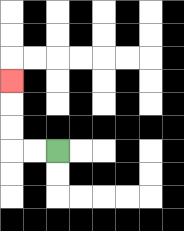{'start': '[2, 6]', 'end': '[0, 3]', 'path_directions': 'L,L,U,U,U', 'path_coordinates': '[[2, 6], [1, 6], [0, 6], [0, 5], [0, 4], [0, 3]]'}